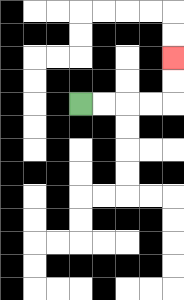{'start': '[3, 4]', 'end': '[7, 2]', 'path_directions': 'R,R,R,R,U,U', 'path_coordinates': '[[3, 4], [4, 4], [5, 4], [6, 4], [7, 4], [7, 3], [7, 2]]'}